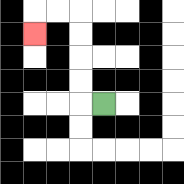{'start': '[4, 4]', 'end': '[1, 1]', 'path_directions': 'L,U,U,U,U,L,L,D', 'path_coordinates': '[[4, 4], [3, 4], [3, 3], [3, 2], [3, 1], [3, 0], [2, 0], [1, 0], [1, 1]]'}